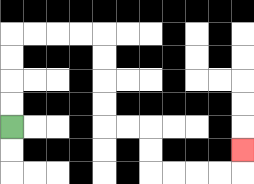{'start': '[0, 5]', 'end': '[10, 6]', 'path_directions': 'U,U,U,U,R,R,R,R,D,D,D,D,R,R,D,D,R,R,R,R,U', 'path_coordinates': '[[0, 5], [0, 4], [0, 3], [0, 2], [0, 1], [1, 1], [2, 1], [3, 1], [4, 1], [4, 2], [4, 3], [4, 4], [4, 5], [5, 5], [6, 5], [6, 6], [6, 7], [7, 7], [8, 7], [9, 7], [10, 7], [10, 6]]'}